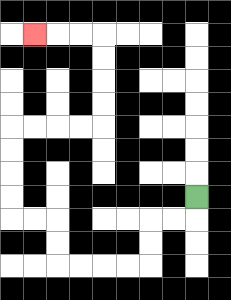{'start': '[8, 8]', 'end': '[1, 1]', 'path_directions': 'D,L,L,D,D,L,L,L,L,U,U,L,L,U,U,U,U,R,R,R,R,U,U,U,U,L,L,L', 'path_coordinates': '[[8, 8], [8, 9], [7, 9], [6, 9], [6, 10], [6, 11], [5, 11], [4, 11], [3, 11], [2, 11], [2, 10], [2, 9], [1, 9], [0, 9], [0, 8], [0, 7], [0, 6], [0, 5], [1, 5], [2, 5], [3, 5], [4, 5], [4, 4], [4, 3], [4, 2], [4, 1], [3, 1], [2, 1], [1, 1]]'}